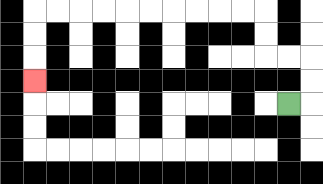{'start': '[12, 4]', 'end': '[1, 3]', 'path_directions': 'R,U,U,L,L,U,U,L,L,L,L,L,L,L,L,L,L,D,D,D', 'path_coordinates': '[[12, 4], [13, 4], [13, 3], [13, 2], [12, 2], [11, 2], [11, 1], [11, 0], [10, 0], [9, 0], [8, 0], [7, 0], [6, 0], [5, 0], [4, 0], [3, 0], [2, 0], [1, 0], [1, 1], [1, 2], [1, 3]]'}